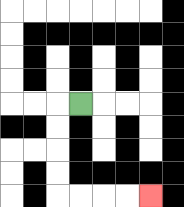{'start': '[3, 4]', 'end': '[6, 8]', 'path_directions': 'L,D,D,D,D,R,R,R,R', 'path_coordinates': '[[3, 4], [2, 4], [2, 5], [2, 6], [2, 7], [2, 8], [3, 8], [4, 8], [5, 8], [6, 8]]'}